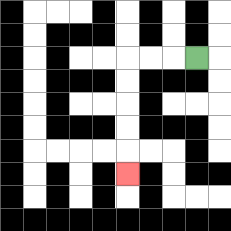{'start': '[8, 2]', 'end': '[5, 7]', 'path_directions': 'L,L,L,D,D,D,D,D', 'path_coordinates': '[[8, 2], [7, 2], [6, 2], [5, 2], [5, 3], [5, 4], [5, 5], [5, 6], [5, 7]]'}